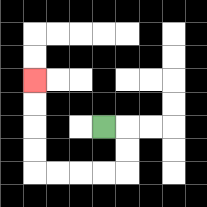{'start': '[4, 5]', 'end': '[1, 3]', 'path_directions': 'R,D,D,L,L,L,L,U,U,U,U', 'path_coordinates': '[[4, 5], [5, 5], [5, 6], [5, 7], [4, 7], [3, 7], [2, 7], [1, 7], [1, 6], [1, 5], [1, 4], [1, 3]]'}